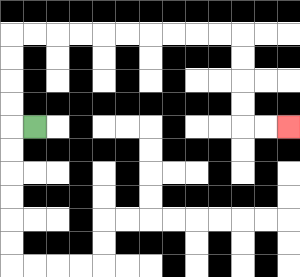{'start': '[1, 5]', 'end': '[12, 5]', 'path_directions': 'L,U,U,U,U,R,R,R,R,R,R,R,R,R,R,D,D,D,D,R,R', 'path_coordinates': '[[1, 5], [0, 5], [0, 4], [0, 3], [0, 2], [0, 1], [1, 1], [2, 1], [3, 1], [4, 1], [5, 1], [6, 1], [7, 1], [8, 1], [9, 1], [10, 1], [10, 2], [10, 3], [10, 4], [10, 5], [11, 5], [12, 5]]'}